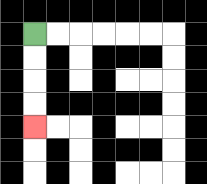{'start': '[1, 1]', 'end': '[1, 5]', 'path_directions': 'D,D,D,D', 'path_coordinates': '[[1, 1], [1, 2], [1, 3], [1, 4], [1, 5]]'}